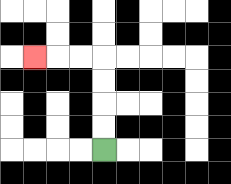{'start': '[4, 6]', 'end': '[1, 2]', 'path_directions': 'U,U,U,U,L,L,L', 'path_coordinates': '[[4, 6], [4, 5], [4, 4], [4, 3], [4, 2], [3, 2], [2, 2], [1, 2]]'}